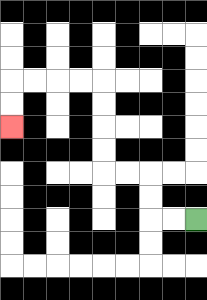{'start': '[8, 9]', 'end': '[0, 5]', 'path_directions': 'L,L,U,U,L,L,U,U,U,U,L,L,L,L,D,D', 'path_coordinates': '[[8, 9], [7, 9], [6, 9], [6, 8], [6, 7], [5, 7], [4, 7], [4, 6], [4, 5], [4, 4], [4, 3], [3, 3], [2, 3], [1, 3], [0, 3], [0, 4], [0, 5]]'}